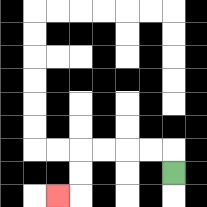{'start': '[7, 7]', 'end': '[2, 8]', 'path_directions': 'U,L,L,L,L,D,D,L', 'path_coordinates': '[[7, 7], [7, 6], [6, 6], [5, 6], [4, 6], [3, 6], [3, 7], [3, 8], [2, 8]]'}